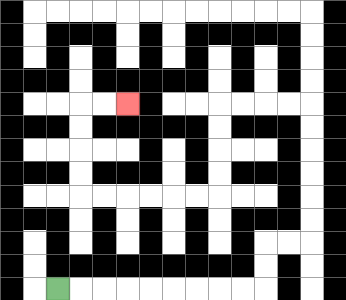{'start': '[2, 12]', 'end': '[5, 4]', 'path_directions': 'R,R,R,R,R,R,R,R,R,U,U,R,R,U,U,U,U,U,U,L,L,L,L,D,D,D,D,L,L,L,L,L,L,U,U,U,U,R,R', 'path_coordinates': '[[2, 12], [3, 12], [4, 12], [5, 12], [6, 12], [7, 12], [8, 12], [9, 12], [10, 12], [11, 12], [11, 11], [11, 10], [12, 10], [13, 10], [13, 9], [13, 8], [13, 7], [13, 6], [13, 5], [13, 4], [12, 4], [11, 4], [10, 4], [9, 4], [9, 5], [9, 6], [9, 7], [9, 8], [8, 8], [7, 8], [6, 8], [5, 8], [4, 8], [3, 8], [3, 7], [3, 6], [3, 5], [3, 4], [4, 4], [5, 4]]'}